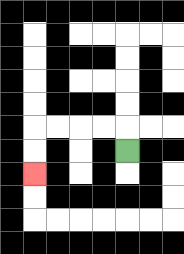{'start': '[5, 6]', 'end': '[1, 7]', 'path_directions': 'U,L,L,L,L,D,D', 'path_coordinates': '[[5, 6], [5, 5], [4, 5], [3, 5], [2, 5], [1, 5], [1, 6], [1, 7]]'}